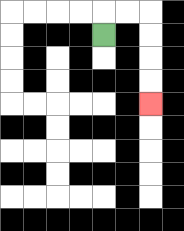{'start': '[4, 1]', 'end': '[6, 4]', 'path_directions': 'U,R,R,D,D,D,D', 'path_coordinates': '[[4, 1], [4, 0], [5, 0], [6, 0], [6, 1], [6, 2], [6, 3], [6, 4]]'}